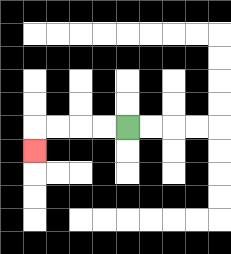{'start': '[5, 5]', 'end': '[1, 6]', 'path_directions': 'L,L,L,L,D', 'path_coordinates': '[[5, 5], [4, 5], [3, 5], [2, 5], [1, 5], [1, 6]]'}